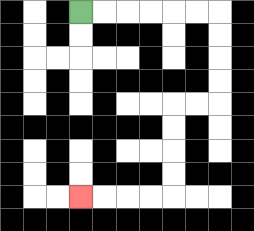{'start': '[3, 0]', 'end': '[3, 8]', 'path_directions': 'R,R,R,R,R,R,D,D,D,D,L,L,D,D,D,D,L,L,L,L', 'path_coordinates': '[[3, 0], [4, 0], [5, 0], [6, 0], [7, 0], [8, 0], [9, 0], [9, 1], [9, 2], [9, 3], [9, 4], [8, 4], [7, 4], [7, 5], [7, 6], [7, 7], [7, 8], [6, 8], [5, 8], [4, 8], [3, 8]]'}